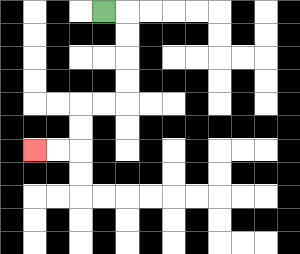{'start': '[4, 0]', 'end': '[1, 6]', 'path_directions': 'R,D,D,D,D,L,L,D,D,L,L', 'path_coordinates': '[[4, 0], [5, 0], [5, 1], [5, 2], [5, 3], [5, 4], [4, 4], [3, 4], [3, 5], [3, 6], [2, 6], [1, 6]]'}